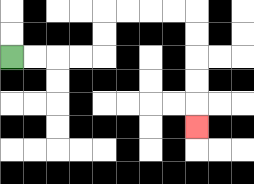{'start': '[0, 2]', 'end': '[8, 5]', 'path_directions': 'R,R,R,R,U,U,R,R,R,R,D,D,D,D,D', 'path_coordinates': '[[0, 2], [1, 2], [2, 2], [3, 2], [4, 2], [4, 1], [4, 0], [5, 0], [6, 0], [7, 0], [8, 0], [8, 1], [8, 2], [8, 3], [8, 4], [8, 5]]'}